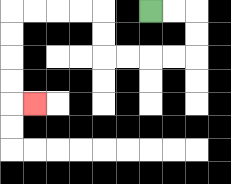{'start': '[6, 0]', 'end': '[1, 4]', 'path_directions': 'R,R,D,D,L,L,L,L,U,U,L,L,L,L,D,D,D,D,R', 'path_coordinates': '[[6, 0], [7, 0], [8, 0], [8, 1], [8, 2], [7, 2], [6, 2], [5, 2], [4, 2], [4, 1], [4, 0], [3, 0], [2, 0], [1, 0], [0, 0], [0, 1], [0, 2], [0, 3], [0, 4], [1, 4]]'}